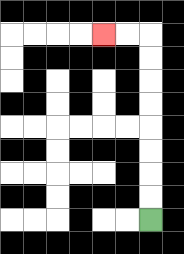{'start': '[6, 9]', 'end': '[4, 1]', 'path_directions': 'U,U,U,U,U,U,U,U,L,L', 'path_coordinates': '[[6, 9], [6, 8], [6, 7], [6, 6], [6, 5], [6, 4], [6, 3], [6, 2], [6, 1], [5, 1], [4, 1]]'}